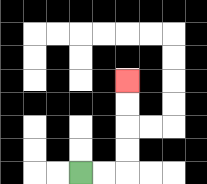{'start': '[3, 7]', 'end': '[5, 3]', 'path_directions': 'R,R,U,U,U,U', 'path_coordinates': '[[3, 7], [4, 7], [5, 7], [5, 6], [5, 5], [5, 4], [5, 3]]'}